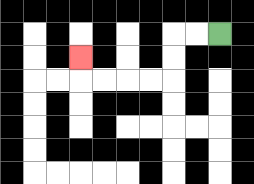{'start': '[9, 1]', 'end': '[3, 2]', 'path_directions': 'L,L,D,D,L,L,L,L,U', 'path_coordinates': '[[9, 1], [8, 1], [7, 1], [7, 2], [7, 3], [6, 3], [5, 3], [4, 3], [3, 3], [3, 2]]'}